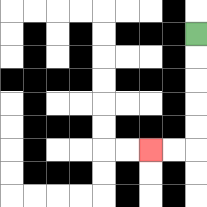{'start': '[8, 1]', 'end': '[6, 6]', 'path_directions': 'D,D,D,D,D,L,L', 'path_coordinates': '[[8, 1], [8, 2], [8, 3], [8, 4], [8, 5], [8, 6], [7, 6], [6, 6]]'}